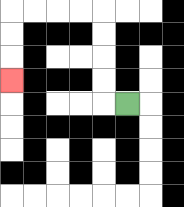{'start': '[5, 4]', 'end': '[0, 3]', 'path_directions': 'L,U,U,U,U,L,L,L,L,D,D,D', 'path_coordinates': '[[5, 4], [4, 4], [4, 3], [4, 2], [4, 1], [4, 0], [3, 0], [2, 0], [1, 0], [0, 0], [0, 1], [0, 2], [0, 3]]'}